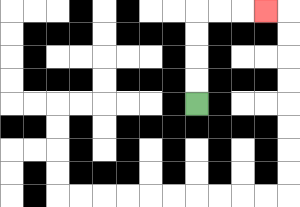{'start': '[8, 4]', 'end': '[11, 0]', 'path_directions': 'U,U,U,U,R,R,R', 'path_coordinates': '[[8, 4], [8, 3], [8, 2], [8, 1], [8, 0], [9, 0], [10, 0], [11, 0]]'}